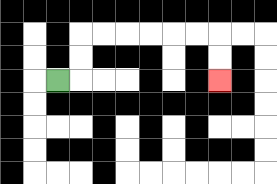{'start': '[2, 3]', 'end': '[9, 3]', 'path_directions': 'R,U,U,R,R,R,R,R,R,D,D', 'path_coordinates': '[[2, 3], [3, 3], [3, 2], [3, 1], [4, 1], [5, 1], [6, 1], [7, 1], [8, 1], [9, 1], [9, 2], [9, 3]]'}